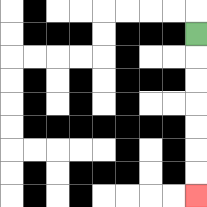{'start': '[8, 1]', 'end': '[8, 8]', 'path_directions': 'D,D,D,D,D,D,D', 'path_coordinates': '[[8, 1], [8, 2], [8, 3], [8, 4], [8, 5], [8, 6], [8, 7], [8, 8]]'}